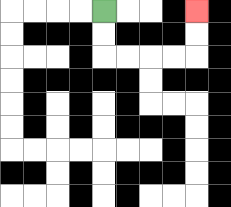{'start': '[4, 0]', 'end': '[8, 0]', 'path_directions': 'D,D,R,R,R,R,U,U', 'path_coordinates': '[[4, 0], [4, 1], [4, 2], [5, 2], [6, 2], [7, 2], [8, 2], [8, 1], [8, 0]]'}